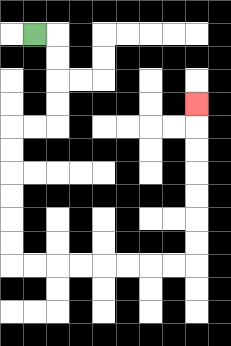{'start': '[1, 1]', 'end': '[8, 4]', 'path_directions': 'R,D,D,D,D,L,L,D,D,D,D,D,D,R,R,R,R,R,R,R,R,U,U,U,U,U,U,U', 'path_coordinates': '[[1, 1], [2, 1], [2, 2], [2, 3], [2, 4], [2, 5], [1, 5], [0, 5], [0, 6], [0, 7], [0, 8], [0, 9], [0, 10], [0, 11], [1, 11], [2, 11], [3, 11], [4, 11], [5, 11], [6, 11], [7, 11], [8, 11], [8, 10], [8, 9], [8, 8], [8, 7], [8, 6], [8, 5], [8, 4]]'}